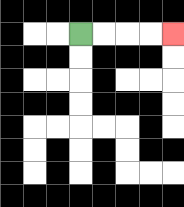{'start': '[3, 1]', 'end': '[7, 1]', 'path_directions': 'R,R,R,R', 'path_coordinates': '[[3, 1], [4, 1], [5, 1], [6, 1], [7, 1]]'}